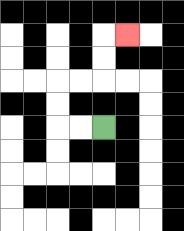{'start': '[4, 5]', 'end': '[5, 1]', 'path_directions': 'L,L,U,U,R,R,U,U,R', 'path_coordinates': '[[4, 5], [3, 5], [2, 5], [2, 4], [2, 3], [3, 3], [4, 3], [4, 2], [4, 1], [5, 1]]'}